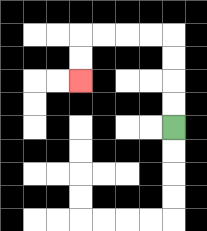{'start': '[7, 5]', 'end': '[3, 3]', 'path_directions': 'U,U,U,U,L,L,L,L,D,D', 'path_coordinates': '[[7, 5], [7, 4], [7, 3], [7, 2], [7, 1], [6, 1], [5, 1], [4, 1], [3, 1], [3, 2], [3, 3]]'}